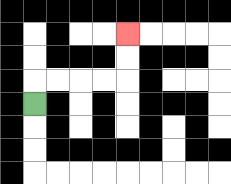{'start': '[1, 4]', 'end': '[5, 1]', 'path_directions': 'U,R,R,R,R,U,U', 'path_coordinates': '[[1, 4], [1, 3], [2, 3], [3, 3], [4, 3], [5, 3], [5, 2], [5, 1]]'}